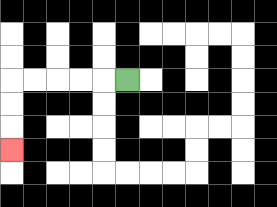{'start': '[5, 3]', 'end': '[0, 6]', 'path_directions': 'L,L,L,L,L,D,D,D', 'path_coordinates': '[[5, 3], [4, 3], [3, 3], [2, 3], [1, 3], [0, 3], [0, 4], [0, 5], [0, 6]]'}